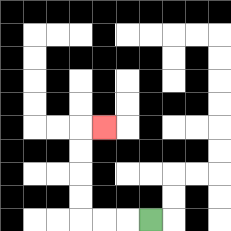{'start': '[6, 9]', 'end': '[4, 5]', 'path_directions': 'L,L,L,U,U,U,U,R', 'path_coordinates': '[[6, 9], [5, 9], [4, 9], [3, 9], [3, 8], [3, 7], [3, 6], [3, 5], [4, 5]]'}